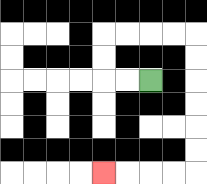{'start': '[6, 3]', 'end': '[4, 7]', 'path_directions': 'L,L,U,U,R,R,R,R,D,D,D,D,D,D,L,L,L,L', 'path_coordinates': '[[6, 3], [5, 3], [4, 3], [4, 2], [4, 1], [5, 1], [6, 1], [7, 1], [8, 1], [8, 2], [8, 3], [8, 4], [8, 5], [8, 6], [8, 7], [7, 7], [6, 7], [5, 7], [4, 7]]'}